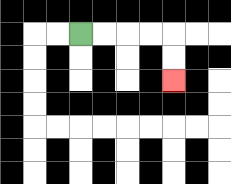{'start': '[3, 1]', 'end': '[7, 3]', 'path_directions': 'R,R,R,R,D,D', 'path_coordinates': '[[3, 1], [4, 1], [5, 1], [6, 1], [7, 1], [7, 2], [7, 3]]'}